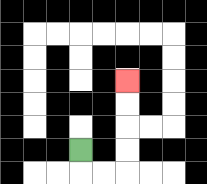{'start': '[3, 6]', 'end': '[5, 3]', 'path_directions': 'D,R,R,U,U,U,U', 'path_coordinates': '[[3, 6], [3, 7], [4, 7], [5, 7], [5, 6], [5, 5], [5, 4], [5, 3]]'}